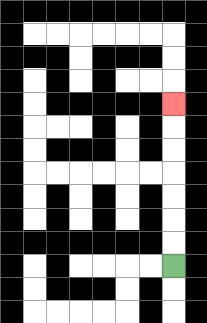{'start': '[7, 11]', 'end': '[7, 4]', 'path_directions': 'U,U,U,U,U,U,U', 'path_coordinates': '[[7, 11], [7, 10], [7, 9], [7, 8], [7, 7], [7, 6], [7, 5], [7, 4]]'}